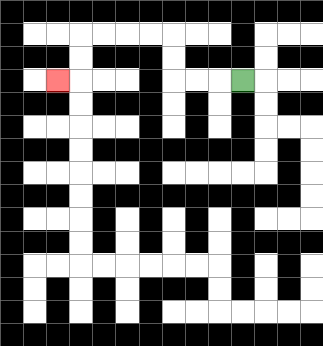{'start': '[10, 3]', 'end': '[2, 3]', 'path_directions': 'L,L,L,U,U,L,L,L,L,D,D,L', 'path_coordinates': '[[10, 3], [9, 3], [8, 3], [7, 3], [7, 2], [7, 1], [6, 1], [5, 1], [4, 1], [3, 1], [3, 2], [3, 3], [2, 3]]'}